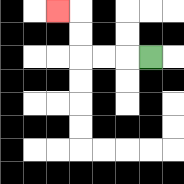{'start': '[6, 2]', 'end': '[2, 0]', 'path_directions': 'L,L,L,U,U,L', 'path_coordinates': '[[6, 2], [5, 2], [4, 2], [3, 2], [3, 1], [3, 0], [2, 0]]'}